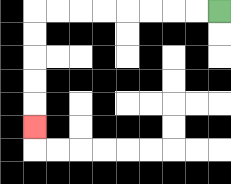{'start': '[9, 0]', 'end': '[1, 5]', 'path_directions': 'L,L,L,L,L,L,L,L,D,D,D,D,D', 'path_coordinates': '[[9, 0], [8, 0], [7, 0], [6, 0], [5, 0], [4, 0], [3, 0], [2, 0], [1, 0], [1, 1], [1, 2], [1, 3], [1, 4], [1, 5]]'}